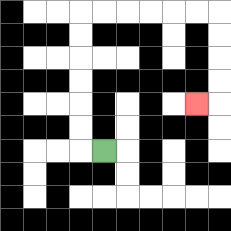{'start': '[4, 6]', 'end': '[8, 4]', 'path_directions': 'L,U,U,U,U,U,U,R,R,R,R,R,R,D,D,D,D,L', 'path_coordinates': '[[4, 6], [3, 6], [3, 5], [3, 4], [3, 3], [3, 2], [3, 1], [3, 0], [4, 0], [5, 0], [6, 0], [7, 0], [8, 0], [9, 0], [9, 1], [9, 2], [9, 3], [9, 4], [8, 4]]'}